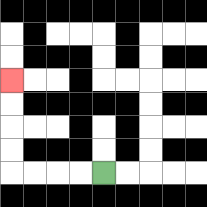{'start': '[4, 7]', 'end': '[0, 3]', 'path_directions': 'L,L,L,L,U,U,U,U', 'path_coordinates': '[[4, 7], [3, 7], [2, 7], [1, 7], [0, 7], [0, 6], [0, 5], [0, 4], [0, 3]]'}